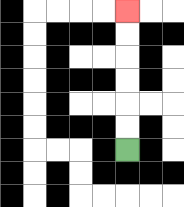{'start': '[5, 6]', 'end': '[5, 0]', 'path_directions': 'U,U,U,U,U,U', 'path_coordinates': '[[5, 6], [5, 5], [5, 4], [5, 3], [5, 2], [5, 1], [5, 0]]'}